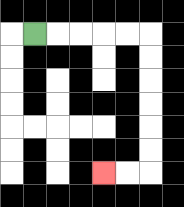{'start': '[1, 1]', 'end': '[4, 7]', 'path_directions': 'R,R,R,R,R,D,D,D,D,D,D,L,L', 'path_coordinates': '[[1, 1], [2, 1], [3, 1], [4, 1], [5, 1], [6, 1], [6, 2], [6, 3], [6, 4], [6, 5], [6, 6], [6, 7], [5, 7], [4, 7]]'}